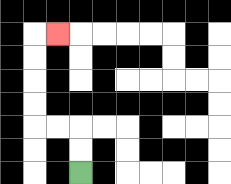{'start': '[3, 7]', 'end': '[2, 1]', 'path_directions': 'U,U,L,L,U,U,U,U,R', 'path_coordinates': '[[3, 7], [3, 6], [3, 5], [2, 5], [1, 5], [1, 4], [1, 3], [1, 2], [1, 1], [2, 1]]'}